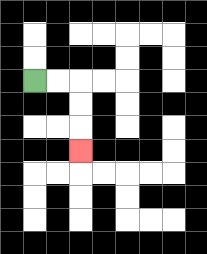{'start': '[1, 3]', 'end': '[3, 6]', 'path_directions': 'R,R,D,D,D', 'path_coordinates': '[[1, 3], [2, 3], [3, 3], [3, 4], [3, 5], [3, 6]]'}